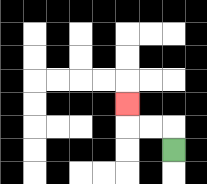{'start': '[7, 6]', 'end': '[5, 4]', 'path_directions': 'U,L,L,U', 'path_coordinates': '[[7, 6], [7, 5], [6, 5], [5, 5], [5, 4]]'}